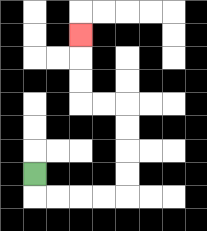{'start': '[1, 7]', 'end': '[3, 1]', 'path_directions': 'D,R,R,R,R,U,U,U,U,L,L,U,U,U', 'path_coordinates': '[[1, 7], [1, 8], [2, 8], [3, 8], [4, 8], [5, 8], [5, 7], [5, 6], [5, 5], [5, 4], [4, 4], [3, 4], [3, 3], [3, 2], [3, 1]]'}